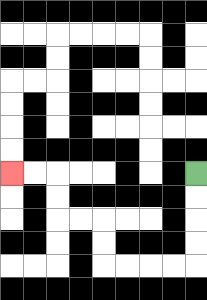{'start': '[8, 7]', 'end': '[0, 7]', 'path_directions': 'D,D,D,D,L,L,L,L,U,U,L,L,U,U,L,L', 'path_coordinates': '[[8, 7], [8, 8], [8, 9], [8, 10], [8, 11], [7, 11], [6, 11], [5, 11], [4, 11], [4, 10], [4, 9], [3, 9], [2, 9], [2, 8], [2, 7], [1, 7], [0, 7]]'}